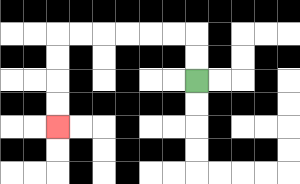{'start': '[8, 3]', 'end': '[2, 5]', 'path_directions': 'U,U,L,L,L,L,L,L,D,D,D,D', 'path_coordinates': '[[8, 3], [8, 2], [8, 1], [7, 1], [6, 1], [5, 1], [4, 1], [3, 1], [2, 1], [2, 2], [2, 3], [2, 4], [2, 5]]'}